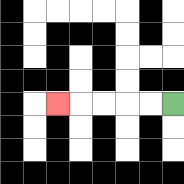{'start': '[7, 4]', 'end': '[2, 4]', 'path_directions': 'L,L,L,L,L', 'path_coordinates': '[[7, 4], [6, 4], [5, 4], [4, 4], [3, 4], [2, 4]]'}